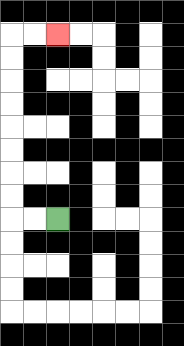{'start': '[2, 9]', 'end': '[2, 1]', 'path_directions': 'L,L,U,U,U,U,U,U,U,U,R,R', 'path_coordinates': '[[2, 9], [1, 9], [0, 9], [0, 8], [0, 7], [0, 6], [0, 5], [0, 4], [0, 3], [0, 2], [0, 1], [1, 1], [2, 1]]'}